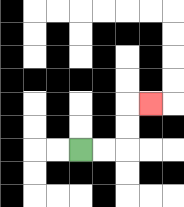{'start': '[3, 6]', 'end': '[6, 4]', 'path_directions': 'R,R,U,U,R', 'path_coordinates': '[[3, 6], [4, 6], [5, 6], [5, 5], [5, 4], [6, 4]]'}